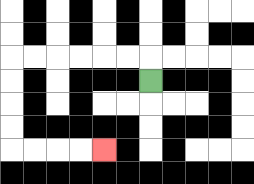{'start': '[6, 3]', 'end': '[4, 6]', 'path_directions': 'U,L,L,L,L,L,L,D,D,D,D,R,R,R,R', 'path_coordinates': '[[6, 3], [6, 2], [5, 2], [4, 2], [3, 2], [2, 2], [1, 2], [0, 2], [0, 3], [0, 4], [0, 5], [0, 6], [1, 6], [2, 6], [3, 6], [4, 6]]'}